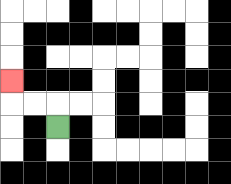{'start': '[2, 5]', 'end': '[0, 3]', 'path_directions': 'U,L,L,U', 'path_coordinates': '[[2, 5], [2, 4], [1, 4], [0, 4], [0, 3]]'}